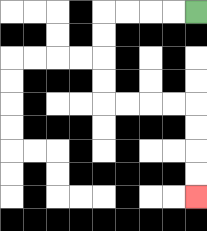{'start': '[8, 0]', 'end': '[8, 8]', 'path_directions': 'L,L,L,L,D,D,D,D,R,R,R,R,D,D,D,D', 'path_coordinates': '[[8, 0], [7, 0], [6, 0], [5, 0], [4, 0], [4, 1], [4, 2], [4, 3], [4, 4], [5, 4], [6, 4], [7, 4], [8, 4], [8, 5], [8, 6], [8, 7], [8, 8]]'}